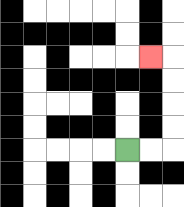{'start': '[5, 6]', 'end': '[6, 2]', 'path_directions': 'R,R,U,U,U,U,L', 'path_coordinates': '[[5, 6], [6, 6], [7, 6], [7, 5], [7, 4], [7, 3], [7, 2], [6, 2]]'}